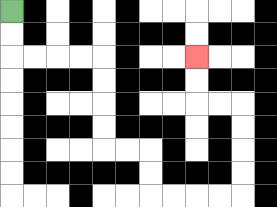{'start': '[0, 0]', 'end': '[8, 2]', 'path_directions': 'D,D,R,R,R,R,D,D,D,D,R,R,D,D,R,R,R,R,U,U,U,U,L,L,U,U', 'path_coordinates': '[[0, 0], [0, 1], [0, 2], [1, 2], [2, 2], [3, 2], [4, 2], [4, 3], [4, 4], [4, 5], [4, 6], [5, 6], [6, 6], [6, 7], [6, 8], [7, 8], [8, 8], [9, 8], [10, 8], [10, 7], [10, 6], [10, 5], [10, 4], [9, 4], [8, 4], [8, 3], [8, 2]]'}